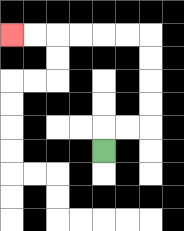{'start': '[4, 6]', 'end': '[0, 1]', 'path_directions': 'U,R,R,U,U,U,U,L,L,L,L,L,L', 'path_coordinates': '[[4, 6], [4, 5], [5, 5], [6, 5], [6, 4], [6, 3], [6, 2], [6, 1], [5, 1], [4, 1], [3, 1], [2, 1], [1, 1], [0, 1]]'}